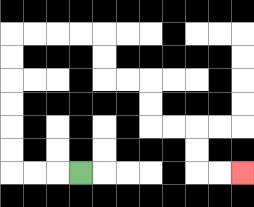{'start': '[3, 7]', 'end': '[10, 7]', 'path_directions': 'L,L,L,U,U,U,U,U,U,R,R,R,R,D,D,R,R,D,D,R,R,D,D,R,R', 'path_coordinates': '[[3, 7], [2, 7], [1, 7], [0, 7], [0, 6], [0, 5], [0, 4], [0, 3], [0, 2], [0, 1], [1, 1], [2, 1], [3, 1], [4, 1], [4, 2], [4, 3], [5, 3], [6, 3], [6, 4], [6, 5], [7, 5], [8, 5], [8, 6], [8, 7], [9, 7], [10, 7]]'}